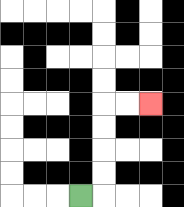{'start': '[3, 8]', 'end': '[6, 4]', 'path_directions': 'R,U,U,U,U,R,R', 'path_coordinates': '[[3, 8], [4, 8], [4, 7], [4, 6], [4, 5], [4, 4], [5, 4], [6, 4]]'}